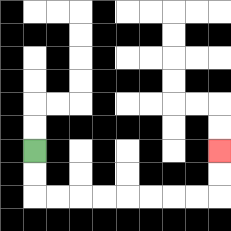{'start': '[1, 6]', 'end': '[9, 6]', 'path_directions': 'D,D,R,R,R,R,R,R,R,R,U,U', 'path_coordinates': '[[1, 6], [1, 7], [1, 8], [2, 8], [3, 8], [4, 8], [5, 8], [6, 8], [7, 8], [8, 8], [9, 8], [9, 7], [9, 6]]'}